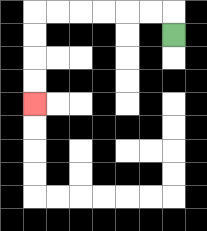{'start': '[7, 1]', 'end': '[1, 4]', 'path_directions': 'U,L,L,L,L,L,L,D,D,D,D', 'path_coordinates': '[[7, 1], [7, 0], [6, 0], [5, 0], [4, 0], [3, 0], [2, 0], [1, 0], [1, 1], [1, 2], [1, 3], [1, 4]]'}